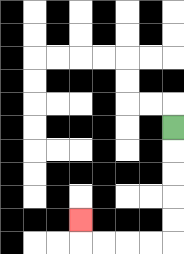{'start': '[7, 5]', 'end': '[3, 9]', 'path_directions': 'D,D,D,D,D,L,L,L,L,U', 'path_coordinates': '[[7, 5], [7, 6], [7, 7], [7, 8], [7, 9], [7, 10], [6, 10], [5, 10], [4, 10], [3, 10], [3, 9]]'}